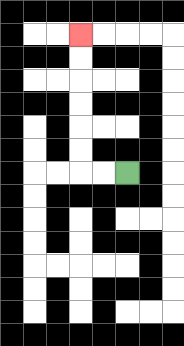{'start': '[5, 7]', 'end': '[3, 1]', 'path_directions': 'L,L,U,U,U,U,U,U', 'path_coordinates': '[[5, 7], [4, 7], [3, 7], [3, 6], [3, 5], [3, 4], [3, 3], [3, 2], [3, 1]]'}